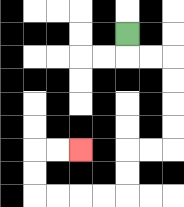{'start': '[5, 1]', 'end': '[3, 6]', 'path_directions': 'D,R,R,D,D,D,D,L,L,D,D,L,L,L,L,U,U,R,R', 'path_coordinates': '[[5, 1], [5, 2], [6, 2], [7, 2], [7, 3], [7, 4], [7, 5], [7, 6], [6, 6], [5, 6], [5, 7], [5, 8], [4, 8], [3, 8], [2, 8], [1, 8], [1, 7], [1, 6], [2, 6], [3, 6]]'}